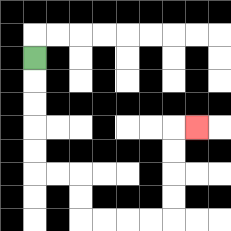{'start': '[1, 2]', 'end': '[8, 5]', 'path_directions': 'D,D,D,D,D,R,R,D,D,R,R,R,R,U,U,U,U,R', 'path_coordinates': '[[1, 2], [1, 3], [1, 4], [1, 5], [1, 6], [1, 7], [2, 7], [3, 7], [3, 8], [3, 9], [4, 9], [5, 9], [6, 9], [7, 9], [7, 8], [7, 7], [7, 6], [7, 5], [8, 5]]'}